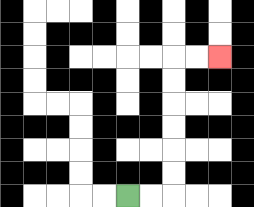{'start': '[5, 8]', 'end': '[9, 2]', 'path_directions': 'R,R,U,U,U,U,U,U,R,R', 'path_coordinates': '[[5, 8], [6, 8], [7, 8], [7, 7], [7, 6], [7, 5], [7, 4], [7, 3], [7, 2], [8, 2], [9, 2]]'}